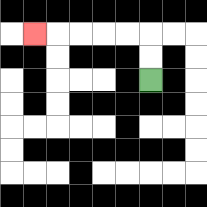{'start': '[6, 3]', 'end': '[1, 1]', 'path_directions': 'U,U,L,L,L,L,L', 'path_coordinates': '[[6, 3], [6, 2], [6, 1], [5, 1], [4, 1], [3, 1], [2, 1], [1, 1]]'}